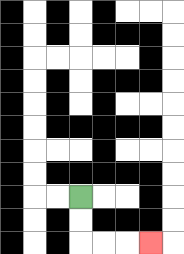{'start': '[3, 8]', 'end': '[6, 10]', 'path_directions': 'D,D,R,R,R', 'path_coordinates': '[[3, 8], [3, 9], [3, 10], [4, 10], [5, 10], [6, 10]]'}